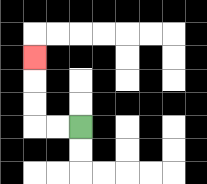{'start': '[3, 5]', 'end': '[1, 2]', 'path_directions': 'L,L,U,U,U', 'path_coordinates': '[[3, 5], [2, 5], [1, 5], [1, 4], [1, 3], [1, 2]]'}